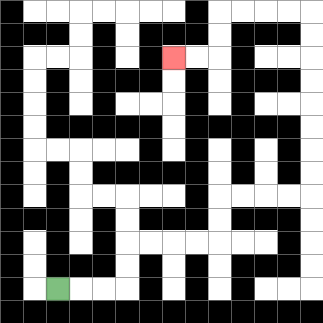{'start': '[2, 12]', 'end': '[7, 2]', 'path_directions': 'R,R,R,U,U,R,R,R,R,U,U,R,R,R,R,U,U,U,U,U,U,U,U,L,L,L,L,D,D,L,L', 'path_coordinates': '[[2, 12], [3, 12], [4, 12], [5, 12], [5, 11], [5, 10], [6, 10], [7, 10], [8, 10], [9, 10], [9, 9], [9, 8], [10, 8], [11, 8], [12, 8], [13, 8], [13, 7], [13, 6], [13, 5], [13, 4], [13, 3], [13, 2], [13, 1], [13, 0], [12, 0], [11, 0], [10, 0], [9, 0], [9, 1], [9, 2], [8, 2], [7, 2]]'}